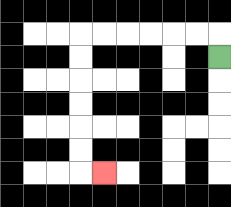{'start': '[9, 2]', 'end': '[4, 7]', 'path_directions': 'U,L,L,L,L,L,L,D,D,D,D,D,D,R', 'path_coordinates': '[[9, 2], [9, 1], [8, 1], [7, 1], [6, 1], [5, 1], [4, 1], [3, 1], [3, 2], [3, 3], [3, 4], [3, 5], [3, 6], [3, 7], [4, 7]]'}